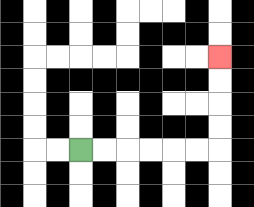{'start': '[3, 6]', 'end': '[9, 2]', 'path_directions': 'R,R,R,R,R,R,U,U,U,U', 'path_coordinates': '[[3, 6], [4, 6], [5, 6], [6, 6], [7, 6], [8, 6], [9, 6], [9, 5], [9, 4], [9, 3], [9, 2]]'}